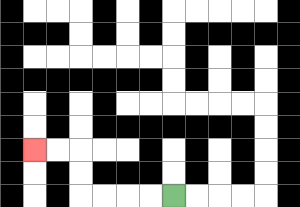{'start': '[7, 8]', 'end': '[1, 6]', 'path_directions': 'L,L,L,L,U,U,L,L', 'path_coordinates': '[[7, 8], [6, 8], [5, 8], [4, 8], [3, 8], [3, 7], [3, 6], [2, 6], [1, 6]]'}